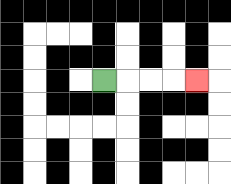{'start': '[4, 3]', 'end': '[8, 3]', 'path_directions': 'R,R,R,R', 'path_coordinates': '[[4, 3], [5, 3], [6, 3], [7, 3], [8, 3]]'}